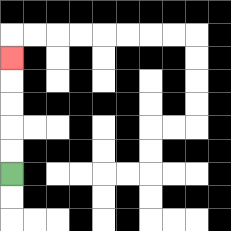{'start': '[0, 7]', 'end': '[0, 2]', 'path_directions': 'U,U,U,U,U', 'path_coordinates': '[[0, 7], [0, 6], [0, 5], [0, 4], [0, 3], [0, 2]]'}